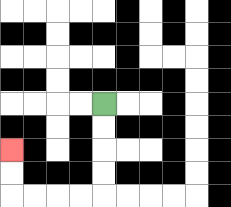{'start': '[4, 4]', 'end': '[0, 6]', 'path_directions': 'D,D,D,D,L,L,L,L,U,U', 'path_coordinates': '[[4, 4], [4, 5], [4, 6], [4, 7], [4, 8], [3, 8], [2, 8], [1, 8], [0, 8], [0, 7], [0, 6]]'}